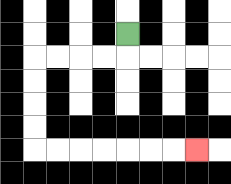{'start': '[5, 1]', 'end': '[8, 6]', 'path_directions': 'D,L,L,L,L,D,D,D,D,R,R,R,R,R,R,R', 'path_coordinates': '[[5, 1], [5, 2], [4, 2], [3, 2], [2, 2], [1, 2], [1, 3], [1, 4], [1, 5], [1, 6], [2, 6], [3, 6], [4, 6], [5, 6], [6, 6], [7, 6], [8, 6]]'}